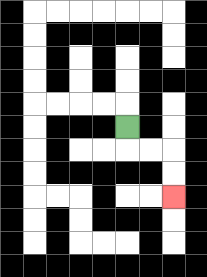{'start': '[5, 5]', 'end': '[7, 8]', 'path_directions': 'D,R,R,D,D', 'path_coordinates': '[[5, 5], [5, 6], [6, 6], [7, 6], [7, 7], [7, 8]]'}